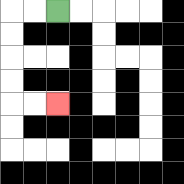{'start': '[2, 0]', 'end': '[2, 4]', 'path_directions': 'L,L,D,D,D,D,R,R', 'path_coordinates': '[[2, 0], [1, 0], [0, 0], [0, 1], [0, 2], [0, 3], [0, 4], [1, 4], [2, 4]]'}